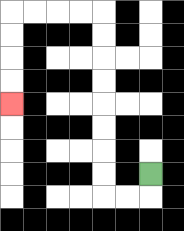{'start': '[6, 7]', 'end': '[0, 4]', 'path_directions': 'D,L,L,U,U,U,U,U,U,U,U,L,L,L,L,D,D,D,D', 'path_coordinates': '[[6, 7], [6, 8], [5, 8], [4, 8], [4, 7], [4, 6], [4, 5], [4, 4], [4, 3], [4, 2], [4, 1], [4, 0], [3, 0], [2, 0], [1, 0], [0, 0], [0, 1], [0, 2], [0, 3], [0, 4]]'}